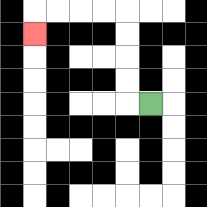{'start': '[6, 4]', 'end': '[1, 1]', 'path_directions': 'L,U,U,U,U,L,L,L,L,D', 'path_coordinates': '[[6, 4], [5, 4], [5, 3], [5, 2], [5, 1], [5, 0], [4, 0], [3, 0], [2, 0], [1, 0], [1, 1]]'}